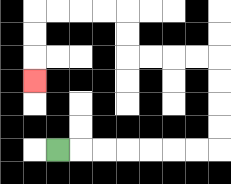{'start': '[2, 6]', 'end': '[1, 3]', 'path_directions': 'R,R,R,R,R,R,R,U,U,U,U,L,L,L,L,U,U,L,L,L,L,D,D,D', 'path_coordinates': '[[2, 6], [3, 6], [4, 6], [5, 6], [6, 6], [7, 6], [8, 6], [9, 6], [9, 5], [9, 4], [9, 3], [9, 2], [8, 2], [7, 2], [6, 2], [5, 2], [5, 1], [5, 0], [4, 0], [3, 0], [2, 0], [1, 0], [1, 1], [1, 2], [1, 3]]'}